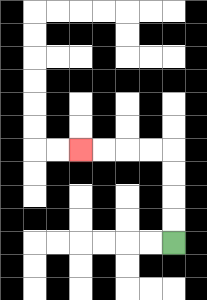{'start': '[7, 10]', 'end': '[3, 6]', 'path_directions': 'U,U,U,U,L,L,L,L', 'path_coordinates': '[[7, 10], [7, 9], [7, 8], [7, 7], [7, 6], [6, 6], [5, 6], [4, 6], [3, 6]]'}